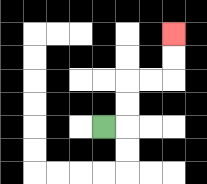{'start': '[4, 5]', 'end': '[7, 1]', 'path_directions': 'R,U,U,R,R,U,U', 'path_coordinates': '[[4, 5], [5, 5], [5, 4], [5, 3], [6, 3], [7, 3], [7, 2], [7, 1]]'}